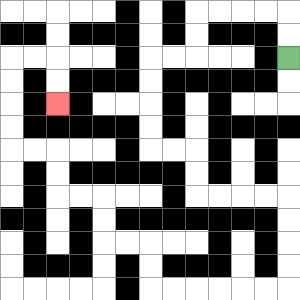{'start': '[12, 2]', 'end': '[2, 4]', 'path_directions': 'U,U,L,L,L,L,D,D,L,L,D,D,D,D,R,R,D,D,R,R,R,R,D,D,D,D,L,L,L,L,L,L,U,U,L,L,U,U,L,L,U,U,L,L,U,U,U,U,R,R,D,D', 'path_coordinates': '[[12, 2], [12, 1], [12, 0], [11, 0], [10, 0], [9, 0], [8, 0], [8, 1], [8, 2], [7, 2], [6, 2], [6, 3], [6, 4], [6, 5], [6, 6], [7, 6], [8, 6], [8, 7], [8, 8], [9, 8], [10, 8], [11, 8], [12, 8], [12, 9], [12, 10], [12, 11], [12, 12], [11, 12], [10, 12], [9, 12], [8, 12], [7, 12], [6, 12], [6, 11], [6, 10], [5, 10], [4, 10], [4, 9], [4, 8], [3, 8], [2, 8], [2, 7], [2, 6], [1, 6], [0, 6], [0, 5], [0, 4], [0, 3], [0, 2], [1, 2], [2, 2], [2, 3], [2, 4]]'}